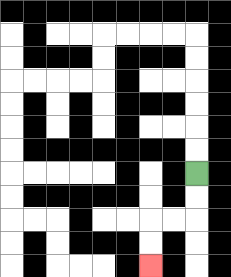{'start': '[8, 7]', 'end': '[6, 11]', 'path_directions': 'D,D,L,L,D,D', 'path_coordinates': '[[8, 7], [8, 8], [8, 9], [7, 9], [6, 9], [6, 10], [6, 11]]'}